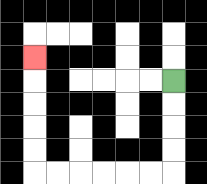{'start': '[7, 3]', 'end': '[1, 2]', 'path_directions': 'D,D,D,D,L,L,L,L,L,L,U,U,U,U,U', 'path_coordinates': '[[7, 3], [7, 4], [7, 5], [7, 6], [7, 7], [6, 7], [5, 7], [4, 7], [3, 7], [2, 7], [1, 7], [1, 6], [1, 5], [1, 4], [1, 3], [1, 2]]'}